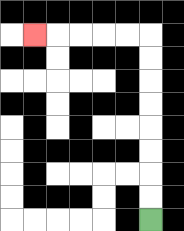{'start': '[6, 9]', 'end': '[1, 1]', 'path_directions': 'U,U,U,U,U,U,U,U,L,L,L,L,L', 'path_coordinates': '[[6, 9], [6, 8], [6, 7], [6, 6], [6, 5], [6, 4], [6, 3], [6, 2], [6, 1], [5, 1], [4, 1], [3, 1], [2, 1], [1, 1]]'}